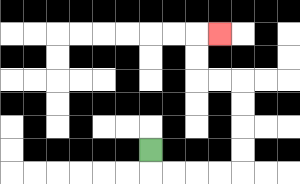{'start': '[6, 6]', 'end': '[9, 1]', 'path_directions': 'D,R,R,R,R,U,U,U,U,L,L,U,U,R', 'path_coordinates': '[[6, 6], [6, 7], [7, 7], [8, 7], [9, 7], [10, 7], [10, 6], [10, 5], [10, 4], [10, 3], [9, 3], [8, 3], [8, 2], [8, 1], [9, 1]]'}